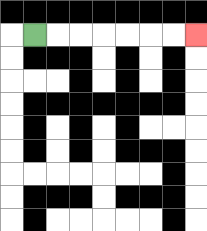{'start': '[1, 1]', 'end': '[8, 1]', 'path_directions': 'R,R,R,R,R,R,R', 'path_coordinates': '[[1, 1], [2, 1], [3, 1], [4, 1], [5, 1], [6, 1], [7, 1], [8, 1]]'}